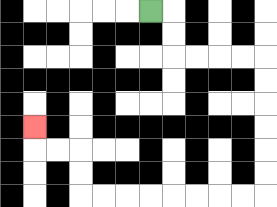{'start': '[6, 0]', 'end': '[1, 5]', 'path_directions': 'R,D,D,R,R,R,R,D,D,D,D,D,D,L,L,L,L,L,L,L,L,U,U,L,L,U', 'path_coordinates': '[[6, 0], [7, 0], [7, 1], [7, 2], [8, 2], [9, 2], [10, 2], [11, 2], [11, 3], [11, 4], [11, 5], [11, 6], [11, 7], [11, 8], [10, 8], [9, 8], [8, 8], [7, 8], [6, 8], [5, 8], [4, 8], [3, 8], [3, 7], [3, 6], [2, 6], [1, 6], [1, 5]]'}